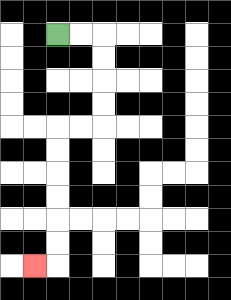{'start': '[2, 1]', 'end': '[1, 11]', 'path_directions': 'R,R,D,D,D,D,L,L,D,D,D,D,D,D,L', 'path_coordinates': '[[2, 1], [3, 1], [4, 1], [4, 2], [4, 3], [4, 4], [4, 5], [3, 5], [2, 5], [2, 6], [2, 7], [2, 8], [2, 9], [2, 10], [2, 11], [1, 11]]'}